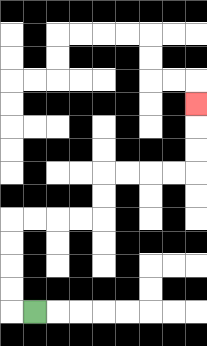{'start': '[1, 13]', 'end': '[8, 4]', 'path_directions': 'L,U,U,U,U,R,R,R,R,U,U,R,R,R,R,U,U,U', 'path_coordinates': '[[1, 13], [0, 13], [0, 12], [0, 11], [0, 10], [0, 9], [1, 9], [2, 9], [3, 9], [4, 9], [4, 8], [4, 7], [5, 7], [6, 7], [7, 7], [8, 7], [8, 6], [8, 5], [8, 4]]'}